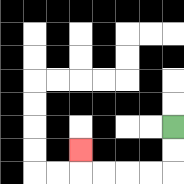{'start': '[7, 5]', 'end': '[3, 6]', 'path_directions': 'D,D,L,L,L,L,U', 'path_coordinates': '[[7, 5], [7, 6], [7, 7], [6, 7], [5, 7], [4, 7], [3, 7], [3, 6]]'}